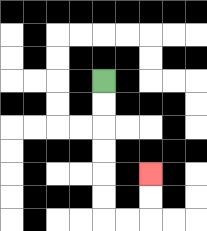{'start': '[4, 3]', 'end': '[6, 7]', 'path_directions': 'D,D,D,D,D,D,R,R,U,U', 'path_coordinates': '[[4, 3], [4, 4], [4, 5], [4, 6], [4, 7], [4, 8], [4, 9], [5, 9], [6, 9], [6, 8], [6, 7]]'}